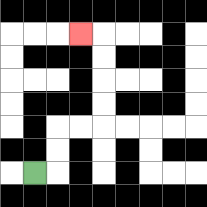{'start': '[1, 7]', 'end': '[3, 1]', 'path_directions': 'R,U,U,R,R,U,U,U,U,L', 'path_coordinates': '[[1, 7], [2, 7], [2, 6], [2, 5], [3, 5], [4, 5], [4, 4], [4, 3], [4, 2], [4, 1], [3, 1]]'}